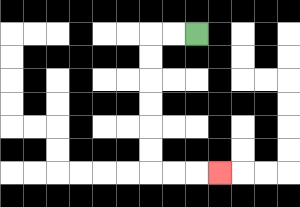{'start': '[8, 1]', 'end': '[9, 7]', 'path_directions': 'L,L,D,D,D,D,D,D,R,R,R', 'path_coordinates': '[[8, 1], [7, 1], [6, 1], [6, 2], [6, 3], [6, 4], [6, 5], [6, 6], [6, 7], [7, 7], [8, 7], [9, 7]]'}